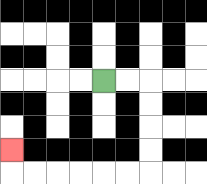{'start': '[4, 3]', 'end': '[0, 6]', 'path_directions': 'R,R,D,D,D,D,L,L,L,L,L,L,U', 'path_coordinates': '[[4, 3], [5, 3], [6, 3], [6, 4], [6, 5], [6, 6], [6, 7], [5, 7], [4, 7], [3, 7], [2, 7], [1, 7], [0, 7], [0, 6]]'}